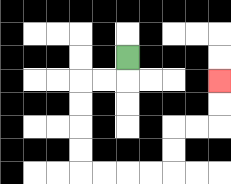{'start': '[5, 2]', 'end': '[9, 3]', 'path_directions': 'D,L,L,D,D,D,D,R,R,R,R,U,U,R,R,U,U', 'path_coordinates': '[[5, 2], [5, 3], [4, 3], [3, 3], [3, 4], [3, 5], [3, 6], [3, 7], [4, 7], [5, 7], [6, 7], [7, 7], [7, 6], [7, 5], [8, 5], [9, 5], [9, 4], [9, 3]]'}